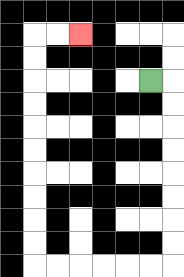{'start': '[6, 3]', 'end': '[3, 1]', 'path_directions': 'R,D,D,D,D,D,D,D,D,L,L,L,L,L,L,U,U,U,U,U,U,U,U,U,U,R,R', 'path_coordinates': '[[6, 3], [7, 3], [7, 4], [7, 5], [7, 6], [7, 7], [7, 8], [7, 9], [7, 10], [7, 11], [6, 11], [5, 11], [4, 11], [3, 11], [2, 11], [1, 11], [1, 10], [1, 9], [1, 8], [1, 7], [1, 6], [1, 5], [1, 4], [1, 3], [1, 2], [1, 1], [2, 1], [3, 1]]'}